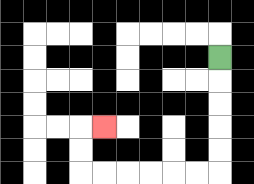{'start': '[9, 2]', 'end': '[4, 5]', 'path_directions': 'D,D,D,D,D,L,L,L,L,L,L,U,U,R', 'path_coordinates': '[[9, 2], [9, 3], [9, 4], [9, 5], [9, 6], [9, 7], [8, 7], [7, 7], [6, 7], [5, 7], [4, 7], [3, 7], [3, 6], [3, 5], [4, 5]]'}